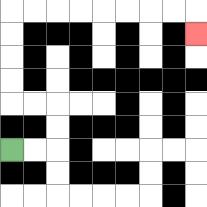{'start': '[0, 6]', 'end': '[8, 1]', 'path_directions': 'R,R,U,U,L,L,U,U,U,U,R,R,R,R,R,R,R,R,D', 'path_coordinates': '[[0, 6], [1, 6], [2, 6], [2, 5], [2, 4], [1, 4], [0, 4], [0, 3], [0, 2], [0, 1], [0, 0], [1, 0], [2, 0], [3, 0], [4, 0], [5, 0], [6, 0], [7, 0], [8, 0], [8, 1]]'}